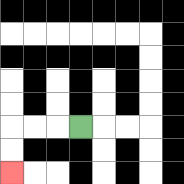{'start': '[3, 5]', 'end': '[0, 7]', 'path_directions': 'L,L,L,D,D', 'path_coordinates': '[[3, 5], [2, 5], [1, 5], [0, 5], [0, 6], [0, 7]]'}